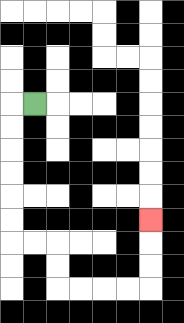{'start': '[1, 4]', 'end': '[6, 9]', 'path_directions': 'L,D,D,D,D,D,D,R,R,D,D,R,R,R,R,U,U,U', 'path_coordinates': '[[1, 4], [0, 4], [0, 5], [0, 6], [0, 7], [0, 8], [0, 9], [0, 10], [1, 10], [2, 10], [2, 11], [2, 12], [3, 12], [4, 12], [5, 12], [6, 12], [6, 11], [6, 10], [6, 9]]'}